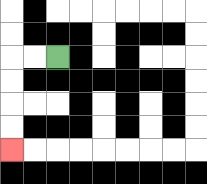{'start': '[2, 2]', 'end': '[0, 6]', 'path_directions': 'L,L,D,D,D,D', 'path_coordinates': '[[2, 2], [1, 2], [0, 2], [0, 3], [0, 4], [0, 5], [0, 6]]'}